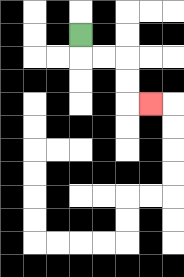{'start': '[3, 1]', 'end': '[6, 4]', 'path_directions': 'D,R,R,D,D,R', 'path_coordinates': '[[3, 1], [3, 2], [4, 2], [5, 2], [5, 3], [5, 4], [6, 4]]'}